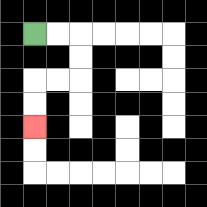{'start': '[1, 1]', 'end': '[1, 5]', 'path_directions': 'R,R,D,D,L,L,D,D', 'path_coordinates': '[[1, 1], [2, 1], [3, 1], [3, 2], [3, 3], [2, 3], [1, 3], [1, 4], [1, 5]]'}